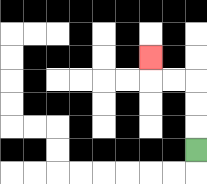{'start': '[8, 6]', 'end': '[6, 2]', 'path_directions': 'U,U,U,L,L,U', 'path_coordinates': '[[8, 6], [8, 5], [8, 4], [8, 3], [7, 3], [6, 3], [6, 2]]'}